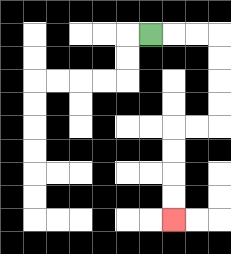{'start': '[6, 1]', 'end': '[7, 9]', 'path_directions': 'R,R,R,D,D,D,D,L,L,D,D,D,D', 'path_coordinates': '[[6, 1], [7, 1], [8, 1], [9, 1], [9, 2], [9, 3], [9, 4], [9, 5], [8, 5], [7, 5], [7, 6], [7, 7], [7, 8], [7, 9]]'}